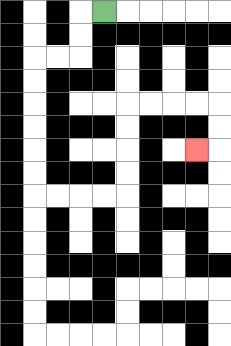{'start': '[4, 0]', 'end': '[8, 6]', 'path_directions': 'L,D,D,L,L,D,D,D,D,D,D,R,R,R,R,U,U,U,U,R,R,R,R,D,D,L', 'path_coordinates': '[[4, 0], [3, 0], [3, 1], [3, 2], [2, 2], [1, 2], [1, 3], [1, 4], [1, 5], [1, 6], [1, 7], [1, 8], [2, 8], [3, 8], [4, 8], [5, 8], [5, 7], [5, 6], [5, 5], [5, 4], [6, 4], [7, 4], [8, 4], [9, 4], [9, 5], [9, 6], [8, 6]]'}